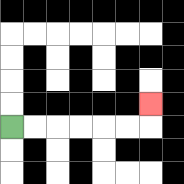{'start': '[0, 5]', 'end': '[6, 4]', 'path_directions': 'R,R,R,R,R,R,U', 'path_coordinates': '[[0, 5], [1, 5], [2, 5], [3, 5], [4, 5], [5, 5], [6, 5], [6, 4]]'}